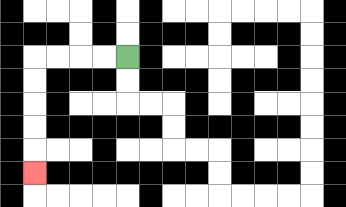{'start': '[5, 2]', 'end': '[1, 7]', 'path_directions': 'L,L,L,L,D,D,D,D,D', 'path_coordinates': '[[5, 2], [4, 2], [3, 2], [2, 2], [1, 2], [1, 3], [1, 4], [1, 5], [1, 6], [1, 7]]'}